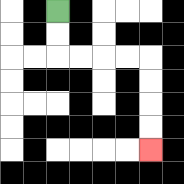{'start': '[2, 0]', 'end': '[6, 6]', 'path_directions': 'D,D,R,R,R,R,D,D,D,D', 'path_coordinates': '[[2, 0], [2, 1], [2, 2], [3, 2], [4, 2], [5, 2], [6, 2], [6, 3], [6, 4], [6, 5], [6, 6]]'}